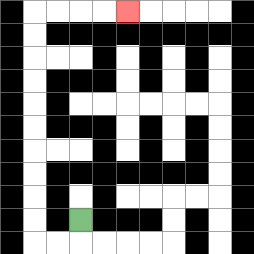{'start': '[3, 9]', 'end': '[5, 0]', 'path_directions': 'D,L,L,U,U,U,U,U,U,U,U,U,U,R,R,R,R', 'path_coordinates': '[[3, 9], [3, 10], [2, 10], [1, 10], [1, 9], [1, 8], [1, 7], [1, 6], [1, 5], [1, 4], [1, 3], [1, 2], [1, 1], [1, 0], [2, 0], [3, 0], [4, 0], [5, 0]]'}